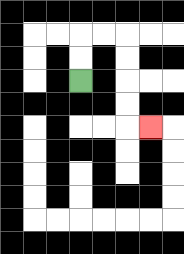{'start': '[3, 3]', 'end': '[6, 5]', 'path_directions': 'U,U,R,R,D,D,D,D,R', 'path_coordinates': '[[3, 3], [3, 2], [3, 1], [4, 1], [5, 1], [5, 2], [5, 3], [5, 4], [5, 5], [6, 5]]'}